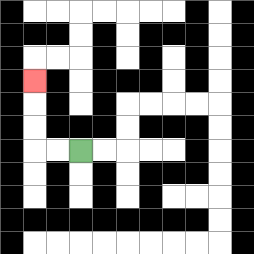{'start': '[3, 6]', 'end': '[1, 3]', 'path_directions': 'L,L,U,U,U', 'path_coordinates': '[[3, 6], [2, 6], [1, 6], [1, 5], [1, 4], [1, 3]]'}